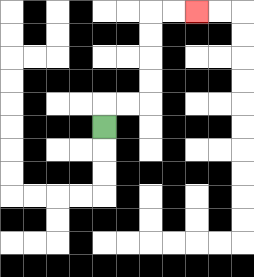{'start': '[4, 5]', 'end': '[8, 0]', 'path_directions': 'U,R,R,U,U,U,U,R,R', 'path_coordinates': '[[4, 5], [4, 4], [5, 4], [6, 4], [6, 3], [6, 2], [6, 1], [6, 0], [7, 0], [8, 0]]'}